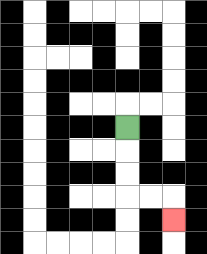{'start': '[5, 5]', 'end': '[7, 9]', 'path_directions': 'D,D,D,R,R,D', 'path_coordinates': '[[5, 5], [5, 6], [5, 7], [5, 8], [6, 8], [7, 8], [7, 9]]'}